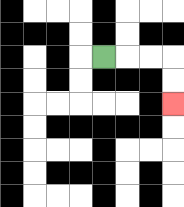{'start': '[4, 2]', 'end': '[7, 4]', 'path_directions': 'R,R,R,D,D', 'path_coordinates': '[[4, 2], [5, 2], [6, 2], [7, 2], [7, 3], [7, 4]]'}